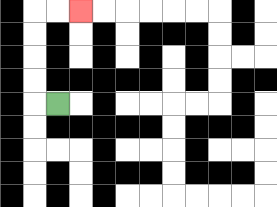{'start': '[2, 4]', 'end': '[3, 0]', 'path_directions': 'L,U,U,U,U,R,R', 'path_coordinates': '[[2, 4], [1, 4], [1, 3], [1, 2], [1, 1], [1, 0], [2, 0], [3, 0]]'}